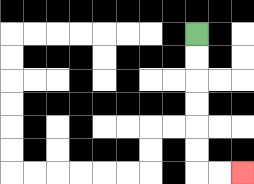{'start': '[8, 1]', 'end': '[10, 7]', 'path_directions': 'D,D,D,D,D,D,R,R', 'path_coordinates': '[[8, 1], [8, 2], [8, 3], [8, 4], [8, 5], [8, 6], [8, 7], [9, 7], [10, 7]]'}